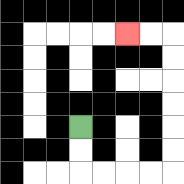{'start': '[3, 5]', 'end': '[5, 1]', 'path_directions': 'D,D,R,R,R,R,U,U,U,U,U,U,L,L', 'path_coordinates': '[[3, 5], [3, 6], [3, 7], [4, 7], [5, 7], [6, 7], [7, 7], [7, 6], [7, 5], [7, 4], [7, 3], [7, 2], [7, 1], [6, 1], [5, 1]]'}